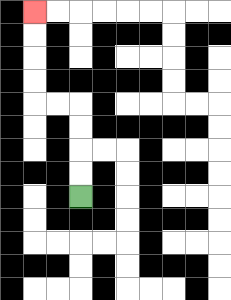{'start': '[3, 8]', 'end': '[1, 0]', 'path_directions': 'U,U,U,U,L,L,U,U,U,U', 'path_coordinates': '[[3, 8], [3, 7], [3, 6], [3, 5], [3, 4], [2, 4], [1, 4], [1, 3], [1, 2], [1, 1], [1, 0]]'}